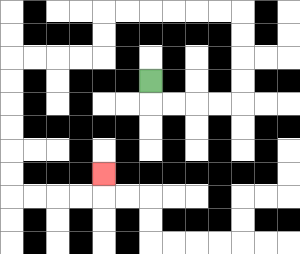{'start': '[6, 3]', 'end': '[4, 7]', 'path_directions': 'D,R,R,R,R,U,U,U,U,L,L,L,L,L,L,D,D,L,L,L,L,D,D,D,D,D,D,R,R,R,R,U', 'path_coordinates': '[[6, 3], [6, 4], [7, 4], [8, 4], [9, 4], [10, 4], [10, 3], [10, 2], [10, 1], [10, 0], [9, 0], [8, 0], [7, 0], [6, 0], [5, 0], [4, 0], [4, 1], [4, 2], [3, 2], [2, 2], [1, 2], [0, 2], [0, 3], [0, 4], [0, 5], [0, 6], [0, 7], [0, 8], [1, 8], [2, 8], [3, 8], [4, 8], [4, 7]]'}